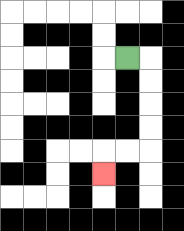{'start': '[5, 2]', 'end': '[4, 7]', 'path_directions': 'R,D,D,D,D,L,L,D', 'path_coordinates': '[[5, 2], [6, 2], [6, 3], [6, 4], [6, 5], [6, 6], [5, 6], [4, 6], [4, 7]]'}